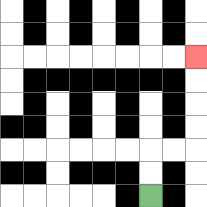{'start': '[6, 8]', 'end': '[8, 2]', 'path_directions': 'U,U,R,R,U,U,U,U', 'path_coordinates': '[[6, 8], [6, 7], [6, 6], [7, 6], [8, 6], [8, 5], [8, 4], [8, 3], [8, 2]]'}